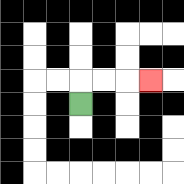{'start': '[3, 4]', 'end': '[6, 3]', 'path_directions': 'U,R,R,R', 'path_coordinates': '[[3, 4], [3, 3], [4, 3], [5, 3], [6, 3]]'}